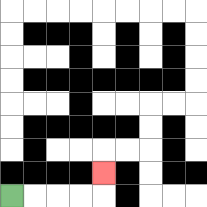{'start': '[0, 8]', 'end': '[4, 7]', 'path_directions': 'R,R,R,R,U', 'path_coordinates': '[[0, 8], [1, 8], [2, 8], [3, 8], [4, 8], [4, 7]]'}